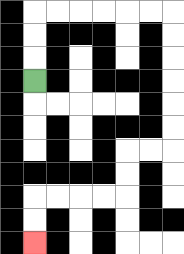{'start': '[1, 3]', 'end': '[1, 10]', 'path_directions': 'U,U,U,R,R,R,R,R,R,D,D,D,D,D,D,L,L,D,D,L,L,L,L,D,D', 'path_coordinates': '[[1, 3], [1, 2], [1, 1], [1, 0], [2, 0], [3, 0], [4, 0], [5, 0], [6, 0], [7, 0], [7, 1], [7, 2], [7, 3], [7, 4], [7, 5], [7, 6], [6, 6], [5, 6], [5, 7], [5, 8], [4, 8], [3, 8], [2, 8], [1, 8], [1, 9], [1, 10]]'}